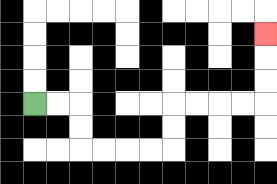{'start': '[1, 4]', 'end': '[11, 1]', 'path_directions': 'R,R,D,D,R,R,R,R,U,U,R,R,R,R,U,U,U', 'path_coordinates': '[[1, 4], [2, 4], [3, 4], [3, 5], [3, 6], [4, 6], [5, 6], [6, 6], [7, 6], [7, 5], [7, 4], [8, 4], [9, 4], [10, 4], [11, 4], [11, 3], [11, 2], [11, 1]]'}